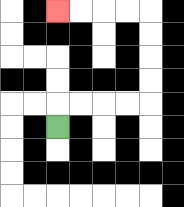{'start': '[2, 5]', 'end': '[2, 0]', 'path_directions': 'U,R,R,R,R,U,U,U,U,L,L,L,L', 'path_coordinates': '[[2, 5], [2, 4], [3, 4], [4, 4], [5, 4], [6, 4], [6, 3], [6, 2], [6, 1], [6, 0], [5, 0], [4, 0], [3, 0], [2, 0]]'}